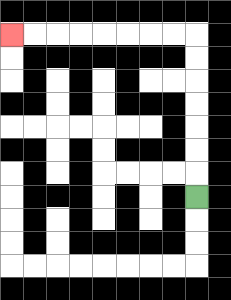{'start': '[8, 8]', 'end': '[0, 1]', 'path_directions': 'U,U,U,U,U,U,U,L,L,L,L,L,L,L,L', 'path_coordinates': '[[8, 8], [8, 7], [8, 6], [8, 5], [8, 4], [8, 3], [8, 2], [8, 1], [7, 1], [6, 1], [5, 1], [4, 1], [3, 1], [2, 1], [1, 1], [0, 1]]'}